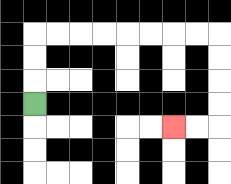{'start': '[1, 4]', 'end': '[7, 5]', 'path_directions': 'U,U,U,R,R,R,R,R,R,R,R,D,D,D,D,L,L', 'path_coordinates': '[[1, 4], [1, 3], [1, 2], [1, 1], [2, 1], [3, 1], [4, 1], [5, 1], [6, 1], [7, 1], [8, 1], [9, 1], [9, 2], [9, 3], [9, 4], [9, 5], [8, 5], [7, 5]]'}